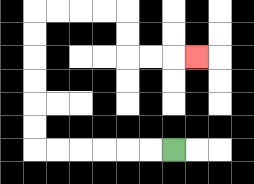{'start': '[7, 6]', 'end': '[8, 2]', 'path_directions': 'L,L,L,L,L,L,U,U,U,U,U,U,R,R,R,R,D,D,R,R,R', 'path_coordinates': '[[7, 6], [6, 6], [5, 6], [4, 6], [3, 6], [2, 6], [1, 6], [1, 5], [1, 4], [1, 3], [1, 2], [1, 1], [1, 0], [2, 0], [3, 0], [4, 0], [5, 0], [5, 1], [5, 2], [6, 2], [7, 2], [8, 2]]'}